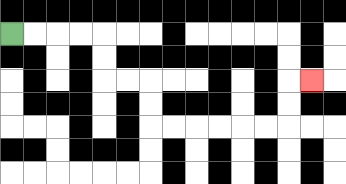{'start': '[0, 1]', 'end': '[13, 3]', 'path_directions': 'R,R,R,R,D,D,R,R,D,D,R,R,R,R,R,R,U,U,R', 'path_coordinates': '[[0, 1], [1, 1], [2, 1], [3, 1], [4, 1], [4, 2], [4, 3], [5, 3], [6, 3], [6, 4], [6, 5], [7, 5], [8, 5], [9, 5], [10, 5], [11, 5], [12, 5], [12, 4], [12, 3], [13, 3]]'}